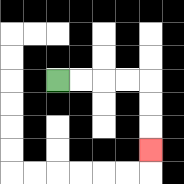{'start': '[2, 3]', 'end': '[6, 6]', 'path_directions': 'R,R,R,R,D,D,D', 'path_coordinates': '[[2, 3], [3, 3], [4, 3], [5, 3], [6, 3], [6, 4], [6, 5], [6, 6]]'}